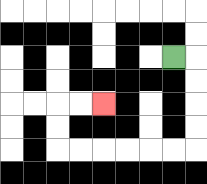{'start': '[7, 2]', 'end': '[4, 4]', 'path_directions': 'R,D,D,D,D,L,L,L,L,L,L,U,U,R,R', 'path_coordinates': '[[7, 2], [8, 2], [8, 3], [8, 4], [8, 5], [8, 6], [7, 6], [6, 6], [5, 6], [4, 6], [3, 6], [2, 6], [2, 5], [2, 4], [3, 4], [4, 4]]'}